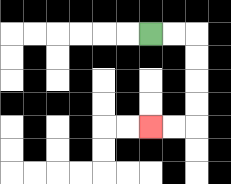{'start': '[6, 1]', 'end': '[6, 5]', 'path_directions': 'R,R,D,D,D,D,L,L', 'path_coordinates': '[[6, 1], [7, 1], [8, 1], [8, 2], [8, 3], [8, 4], [8, 5], [7, 5], [6, 5]]'}